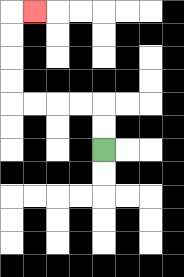{'start': '[4, 6]', 'end': '[1, 0]', 'path_directions': 'U,U,L,L,L,L,U,U,U,U,R', 'path_coordinates': '[[4, 6], [4, 5], [4, 4], [3, 4], [2, 4], [1, 4], [0, 4], [0, 3], [0, 2], [0, 1], [0, 0], [1, 0]]'}